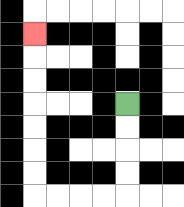{'start': '[5, 4]', 'end': '[1, 1]', 'path_directions': 'D,D,D,D,L,L,L,L,U,U,U,U,U,U,U', 'path_coordinates': '[[5, 4], [5, 5], [5, 6], [5, 7], [5, 8], [4, 8], [3, 8], [2, 8], [1, 8], [1, 7], [1, 6], [1, 5], [1, 4], [1, 3], [1, 2], [1, 1]]'}